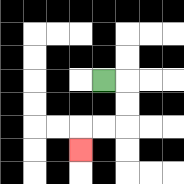{'start': '[4, 3]', 'end': '[3, 6]', 'path_directions': 'R,D,D,L,L,D', 'path_coordinates': '[[4, 3], [5, 3], [5, 4], [5, 5], [4, 5], [3, 5], [3, 6]]'}